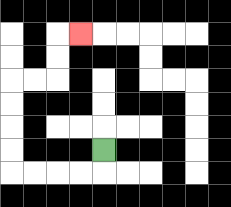{'start': '[4, 6]', 'end': '[3, 1]', 'path_directions': 'D,L,L,L,L,U,U,U,U,R,R,U,U,R', 'path_coordinates': '[[4, 6], [4, 7], [3, 7], [2, 7], [1, 7], [0, 7], [0, 6], [0, 5], [0, 4], [0, 3], [1, 3], [2, 3], [2, 2], [2, 1], [3, 1]]'}